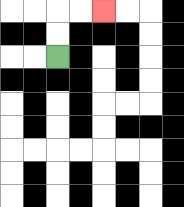{'start': '[2, 2]', 'end': '[4, 0]', 'path_directions': 'U,U,R,R', 'path_coordinates': '[[2, 2], [2, 1], [2, 0], [3, 0], [4, 0]]'}